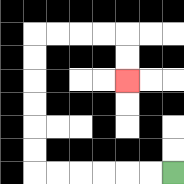{'start': '[7, 7]', 'end': '[5, 3]', 'path_directions': 'L,L,L,L,L,L,U,U,U,U,U,U,R,R,R,R,D,D', 'path_coordinates': '[[7, 7], [6, 7], [5, 7], [4, 7], [3, 7], [2, 7], [1, 7], [1, 6], [1, 5], [1, 4], [1, 3], [1, 2], [1, 1], [2, 1], [3, 1], [4, 1], [5, 1], [5, 2], [5, 3]]'}